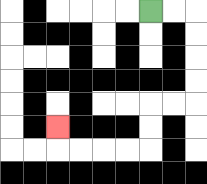{'start': '[6, 0]', 'end': '[2, 5]', 'path_directions': 'R,R,D,D,D,D,L,L,D,D,L,L,L,L,U', 'path_coordinates': '[[6, 0], [7, 0], [8, 0], [8, 1], [8, 2], [8, 3], [8, 4], [7, 4], [6, 4], [6, 5], [6, 6], [5, 6], [4, 6], [3, 6], [2, 6], [2, 5]]'}